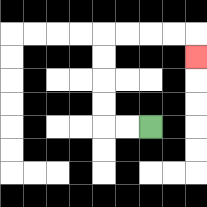{'start': '[6, 5]', 'end': '[8, 2]', 'path_directions': 'L,L,U,U,U,U,R,R,R,R,D', 'path_coordinates': '[[6, 5], [5, 5], [4, 5], [4, 4], [4, 3], [4, 2], [4, 1], [5, 1], [6, 1], [7, 1], [8, 1], [8, 2]]'}